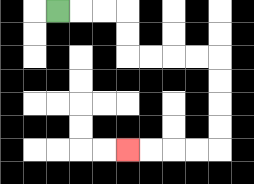{'start': '[2, 0]', 'end': '[5, 6]', 'path_directions': 'R,R,R,D,D,R,R,R,R,D,D,D,D,L,L,L,L', 'path_coordinates': '[[2, 0], [3, 0], [4, 0], [5, 0], [5, 1], [5, 2], [6, 2], [7, 2], [8, 2], [9, 2], [9, 3], [9, 4], [9, 5], [9, 6], [8, 6], [7, 6], [6, 6], [5, 6]]'}